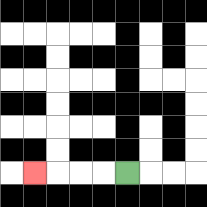{'start': '[5, 7]', 'end': '[1, 7]', 'path_directions': 'L,L,L,L', 'path_coordinates': '[[5, 7], [4, 7], [3, 7], [2, 7], [1, 7]]'}